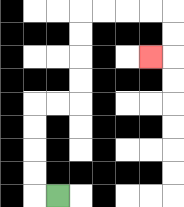{'start': '[2, 8]', 'end': '[6, 2]', 'path_directions': 'L,U,U,U,U,R,R,U,U,U,U,R,R,R,R,D,D,L', 'path_coordinates': '[[2, 8], [1, 8], [1, 7], [1, 6], [1, 5], [1, 4], [2, 4], [3, 4], [3, 3], [3, 2], [3, 1], [3, 0], [4, 0], [5, 0], [6, 0], [7, 0], [7, 1], [7, 2], [6, 2]]'}